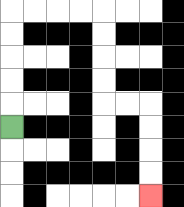{'start': '[0, 5]', 'end': '[6, 8]', 'path_directions': 'U,U,U,U,U,R,R,R,R,D,D,D,D,R,R,D,D,D,D', 'path_coordinates': '[[0, 5], [0, 4], [0, 3], [0, 2], [0, 1], [0, 0], [1, 0], [2, 0], [3, 0], [4, 0], [4, 1], [4, 2], [4, 3], [4, 4], [5, 4], [6, 4], [6, 5], [6, 6], [6, 7], [6, 8]]'}